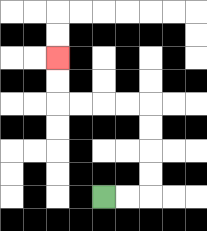{'start': '[4, 8]', 'end': '[2, 2]', 'path_directions': 'R,R,U,U,U,U,L,L,L,L,U,U', 'path_coordinates': '[[4, 8], [5, 8], [6, 8], [6, 7], [6, 6], [6, 5], [6, 4], [5, 4], [4, 4], [3, 4], [2, 4], [2, 3], [2, 2]]'}